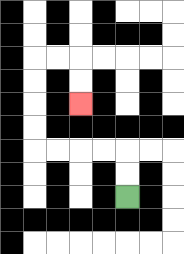{'start': '[5, 8]', 'end': '[3, 4]', 'path_directions': 'U,U,L,L,L,L,U,U,U,U,R,R,D,D', 'path_coordinates': '[[5, 8], [5, 7], [5, 6], [4, 6], [3, 6], [2, 6], [1, 6], [1, 5], [1, 4], [1, 3], [1, 2], [2, 2], [3, 2], [3, 3], [3, 4]]'}